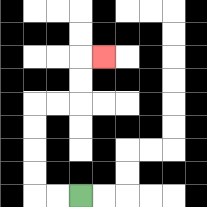{'start': '[3, 8]', 'end': '[4, 2]', 'path_directions': 'L,L,U,U,U,U,R,R,U,U,R', 'path_coordinates': '[[3, 8], [2, 8], [1, 8], [1, 7], [1, 6], [1, 5], [1, 4], [2, 4], [3, 4], [3, 3], [3, 2], [4, 2]]'}